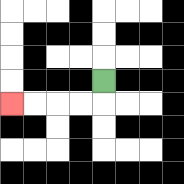{'start': '[4, 3]', 'end': '[0, 4]', 'path_directions': 'D,L,L,L,L', 'path_coordinates': '[[4, 3], [4, 4], [3, 4], [2, 4], [1, 4], [0, 4]]'}